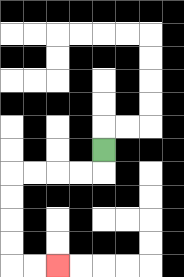{'start': '[4, 6]', 'end': '[2, 11]', 'path_directions': 'D,L,L,L,L,D,D,D,D,R,R', 'path_coordinates': '[[4, 6], [4, 7], [3, 7], [2, 7], [1, 7], [0, 7], [0, 8], [0, 9], [0, 10], [0, 11], [1, 11], [2, 11]]'}